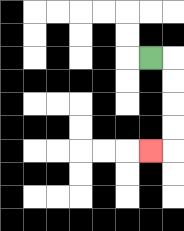{'start': '[6, 2]', 'end': '[6, 6]', 'path_directions': 'R,D,D,D,D,L', 'path_coordinates': '[[6, 2], [7, 2], [7, 3], [7, 4], [7, 5], [7, 6], [6, 6]]'}